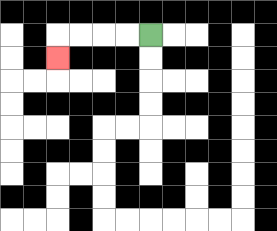{'start': '[6, 1]', 'end': '[2, 2]', 'path_directions': 'L,L,L,L,D', 'path_coordinates': '[[6, 1], [5, 1], [4, 1], [3, 1], [2, 1], [2, 2]]'}